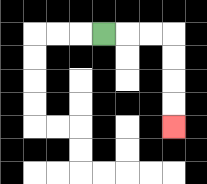{'start': '[4, 1]', 'end': '[7, 5]', 'path_directions': 'R,R,R,D,D,D,D', 'path_coordinates': '[[4, 1], [5, 1], [6, 1], [7, 1], [7, 2], [7, 3], [7, 4], [7, 5]]'}